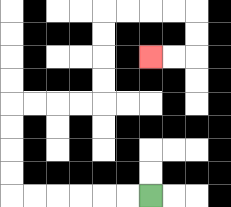{'start': '[6, 8]', 'end': '[6, 2]', 'path_directions': 'L,L,L,L,L,L,U,U,U,U,R,R,R,R,U,U,U,U,R,R,R,R,D,D,L,L', 'path_coordinates': '[[6, 8], [5, 8], [4, 8], [3, 8], [2, 8], [1, 8], [0, 8], [0, 7], [0, 6], [0, 5], [0, 4], [1, 4], [2, 4], [3, 4], [4, 4], [4, 3], [4, 2], [4, 1], [4, 0], [5, 0], [6, 0], [7, 0], [8, 0], [8, 1], [8, 2], [7, 2], [6, 2]]'}